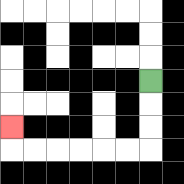{'start': '[6, 3]', 'end': '[0, 5]', 'path_directions': 'D,D,D,L,L,L,L,L,L,U', 'path_coordinates': '[[6, 3], [6, 4], [6, 5], [6, 6], [5, 6], [4, 6], [3, 6], [2, 6], [1, 6], [0, 6], [0, 5]]'}